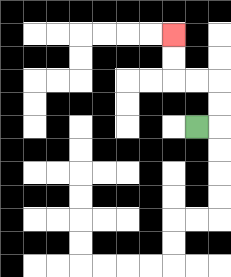{'start': '[8, 5]', 'end': '[7, 1]', 'path_directions': 'R,U,U,L,L,U,U', 'path_coordinates': '[[8, 5], [9, 5], [9, 4], [9, 3], [8, 3], [7, 3], [7, 2], [7, 1]]'}